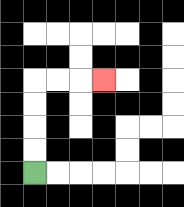{'start': '[1, 7]', 'end': '[4, 3]', 'path_directions': 'U,U,U,U,R,R,R', 'path_coordinates': '[[1, 7], [1, 6], [1, 5], [1, 4], [1, 3], [2, 3], [3, 3], [4, 3]]'}